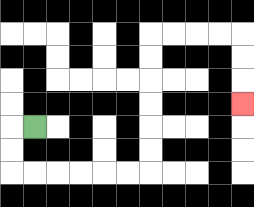{'start': '[1, 5]', 'end': '[10, 4]', 'path_directions': 'L,D,D,R,R,R,R,R,R,U,U,U,U,U,U,R,R,R,R,D,D,D', 'path_coordinates': '[[1, 5], [0, 5], [0, 6], [0, 7], [1, 7], [2, 7], [3, 7], [4, 7], [5, 7], [6, 7], [6, 6], [6, 5], [6, 4], [6, 3], [6, 2], [6, 1], [7, 1], [8, 1], [9, 1], [10, 1], [10, 2], [10, 3], [10, 4]]'}